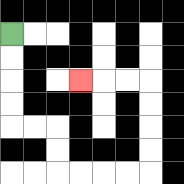{'start': '[0, 1]', 'end': '[3, 3]', 'path_directions': 'D,D,D,D,R,R,D,D,R,R,R,R,U,U,U,U,L,L,L', 'path_coordinates': '[[0, 1], [0, 2], [0, 3], [0, 4], [0, 5], [1, 5], [2, 5], [2, 6], [2, 7], [3, 7], [4, 7], [5, 7], [6, 7], [6, 6], [6, 5], [6, 4], [6, 3], [5, 3], [4, 3], [3, 3]]'}